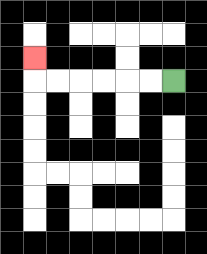{'start': '[7, 3]', 'end': '[1, 2]', 'path_directions': 'L,L,L,L,L,L,U', 'path_coordinates': '[[7, 3], [6, 3], [5, 3], [4, 3], [3, 3], [2, 3], [1, 3], [1, 2]]'}